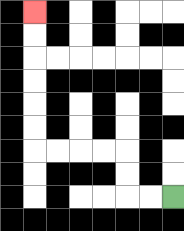{'start': '[7, 8]', 'end': '[1, 0]', 'path_directions': 'L,L,U,U,L,L,L,L,U,U,U,U,U,U', 'path_coordinates': '[[7, 8], [6, 8], [5, 8], [5, 7], [5, 6], [4, 6], [3, 6], [2, 6], [1, 6], [1, 5], [1, 4], [1, 3], [1, 2], [1, 1], [1, 0]]'}